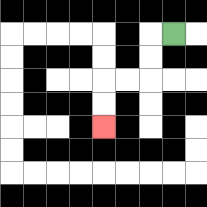{'start': '[7, 1]', 'end': '[4, 5]', 'path_directions': 'L,D,D,L,L,D,D', 'path_coordinates': '[[7, 1], [6, 1], [6, 2], [6, 3], [5, 3], [4, 3], [4, 4], [4, 5]]'}